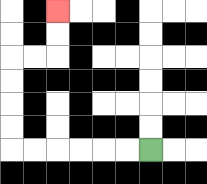{'start': '[6, 6]', 'end': '[2, 0]', 'path_directions': 'L,L,L,L,L,L,U,U,U,U,R,R,U,U', 'path_coordinates': '[[6, 6], [5, 6], [4, 6], [3, 6], [2, 6], [1, 6], [0, 6], [0, 5], [0, 4], [0, 3], [0, 2], [1, 2], [2, 2], [2, 1], [2, 0]]'}